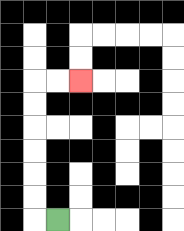{'start': '[2, 9]', 'end': '[3, 3]', 'path_directions': 'L,U,U,U,U,U,U,R,R', 'path_coordinates': '[[2, 9], [1, 9], [1, 8], [1, 7], [1, 6], [1, 5], [1, 4], [1, 3], [2, 3], [3, 3]]'}